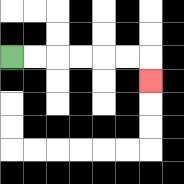{'start': '[0, 2]', 'end': '[6, 3]', 'path_directions': 'R,R,R,R,R,R,D', 'path_coordinates': '[[0, 2], [1, 2], [2, 2], [3, 2], [4, 2], [5, 2], [6, 2], [6, 3]]'}